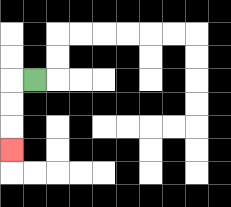{'start': '[1, 3]', 'end': '[0, 6]', 'path_directions': 'L,D,D,D', 'path_coordinates': '[[1, 3], [0, 3], [0, 4], [0, 5], [0, 6]]'}